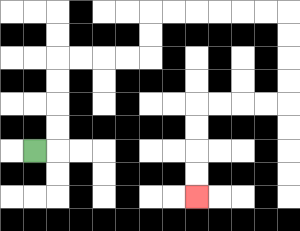{'start': '[1, 6]', 'end': '[8, 8]', 'path_directions': 'R,U,U,U,U,R,R,R,R,U,U,R,R,R,R,R,R,D,D,D,D,L,L,L,L,D,D,D,D', 'path_coordinates': '[[1, 6], [2, 6], [2, 5], [2, 4], [2, 3], [2, 2], [3, 2], [4, 2], [5, 2], [6, 2], [6, 1], [6, 0], [7, 0], [8, 0], [9, 0], [10, 0], [11, 0], [12, 0], [12, 1], [12, 2], [12, 3], [12, 4], [11, 4], [10, 4], [9, 4], [8, 4], [8, 5], [8, 6], [8, 7], [8, 8]]'}